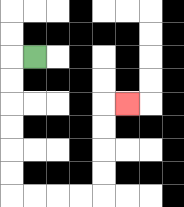{'start': '[1, 2]', 'end': '[5, 4]', 'path_directions': 'L,D,D,D,D,D,D,R,R,R,R,U,U,U,U,R', 'path_coordinates': '[[1, 2], [0, 2], [0, 3], [0, 4], [0, 5], [0, 6], [0, 7], [0, 8], [1, 8], [2, 8], [3, 8], [4, 8], [4, 7], [4, 6], [4, 5], [4, 4], [5, 4]]'}